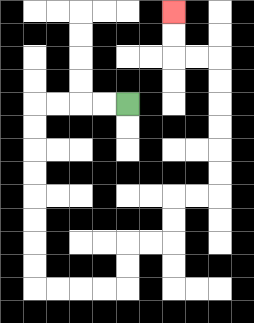{'start': '[5, 4]', 'end': '[7, 0]', 'path_directions': 'L,L,L,L,D,D,D,D,D,D,D,D,R,R,R,R,U,U,R,R,U,U,R,R,U,U,U,U,U,U,L,L,U,U', 'path_coordinates': '[[5, 4], [4, 4], [3, 4], [2, 4], [1, 4], [1, 5], [1, 6], [1, 7], [1, 8], [1, 9], [1, 10], [1, 11], [1, 12], [2, 12], [3, 12], [4, 12], [5, 12], [5, 11], [5, 10], [6, 10], [7, 10], [7, 9], [7, 8], [8, 8], [9, 8], [9, 7], [9, 6], [9, 5], [9, 4], [9, 3], [9, 2], [8, 2], [7, 2], [7, 1], [7, 0]]'}